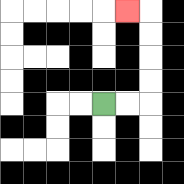{'start': '[4, 4]', 'end': '[5, 0]', 'path_directions': 'R,R,U,U,U,U,L', 'path_coordinates': '[[4, 4], [5, 4], [6, 4], [6, 3], [6, 2], [6, 1], [6, 0], [5, 0]]'}